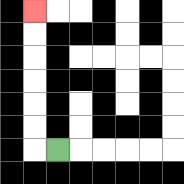{'start': '[2, 6]', 'end': '[1, 0]', 'path_directions': 'L,U,U,U,U,U,U', 'path_coordinates': '[[2, 6], [1, 6], [1, 5], [1, 4], [1, 3], [1, 2], [1, 1], [1, 0]]'}